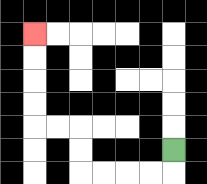{'start': '[7, 6]', 'end': '[1, 1]', 'path_directions': 'D,L,L,L,L,U,U,L,L,U,U,U,U', 'path_coordinates': '[[7, 6], [7, 7], [6, 7], [5, 7], [4, 7], [3, 7], [3, 6], [3, 5], [2, 5], [1, 5], [1, 4], [1, 3], [1, 2], [1, 1]]'}